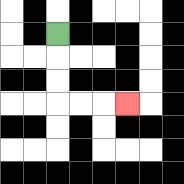{'start': '[2, 1]', 'end': '[5, 4]', 'path_directions': 'D,D,D,R,R,R', 'path_coordinates': '[[2, 1], [2, 2], [2, 3], [2, 4], [3, 4], [4, 4], [5, 4]]'}